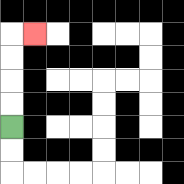{'start': '[0, 5]', 'end': '[1, 1]', 'path_directions': 'U,U,U,U,R', 'path_coordinates': '[[0, 5], [0, 4], [0, 3], [0, 2], [0, 1], [1, 1]]'}